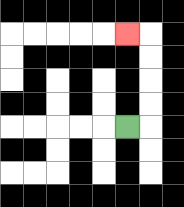{'start': '[5, 5]', 'end': '[5, 1]', 'path_directions': 'R,U,U,U,U,L', 'path_coordinates': '[[5, 5], [6, 5], [6, 4], [6, 3], [6, 2], [6, 1], [5, 1]]'}